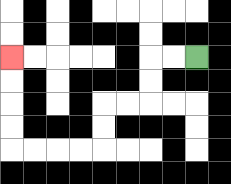{'start': '[8, 2]', 'end': '[0, 2]', 'path_directions': 'L,L,D,D,L,L,D,D,L,L,L,L,U,U,U,U', 'path_coordinates': '[[8, 2], [7, 2], [6, 2], [6, 3], [6, 4], [5, 4], [4, 4], [4, 5], [4, 6], [3, 6], [2, 6], [1, 6], [0, 6], [0, 5], [0, 4], [0, 3], [0, 2]]'}